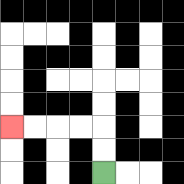{'start': '[4, 7]', 'end': '[0, 5]', 'path_directions': 'U,U,L,L,L,L', 'path_coordinates': '[[4, 7], [4, 6], [4, 5], [3, 5], [2, 5], [1, 5], [0, 5]]'}